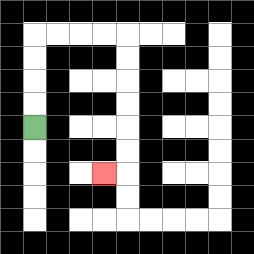{'start': '[1, 5]', 'end': '[4, 7]', 'path_directions': 'U,U,U,U,R,R,R,R,D,D,D,D,D,D,L', 'path_coordinates': '[[1, 5], [1, 4], [1, 3], [1, 2], [1, 1], [2, 1], [3, 1], [4, 1], [5, 1], [5, 2], [5, 3], [5, 4], [5, 5], [5, 6], [5, 7], [4, 7]]'}